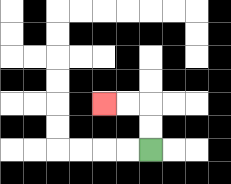{'start': '[6, 6]', 'end': '[4, 4]', 'path_directions': 'U,U,L,L', 'path_coordinates': '[[6, 6], [6, 5], [6, 4], [5, 4], [4, 4]]'}